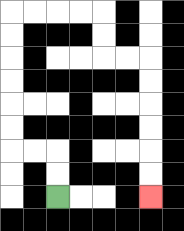{'start': '[2, 8]', 'end': '[6, 8]', 'path_directions': 'U,U,L,L,U,U,U,U,U,U,R,R,R,R,D,D,R,R,D,D,D,D,D,D', 'path_coordinates': '[[2, 8], [2, 7], [2, 6], [1, 6], [0, 6], [0, 5], [0, 4], [0, 3], [0, 2], [0, 1], [0, 0], [1, 0], [2, 0], [3, 0], [4, 0], [4, 1], [4, 2], [5, 2], [6, 2], [6, 3], [6, 4], [6, 5], [6, 6], [6, 7], [6, 8]]'}